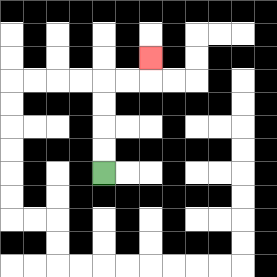{'start': '[4, 7]', 'end': '[6, 2]', 'path_directions': 'U,U,U,U,R,R,U', 'path_coordinates': '[[4, 7], [4, 6], [4, 5], [4, 4], [4, 3], [5, 3], [6, 3], [6, 2]]'}